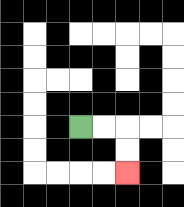{'start': '[3, 5]', 'end': '[5, 7]', 'path_directions': 'R,R,D,D', 'path_coordinates': '[[3, 5], [4, 5], [5, 5], [5, 6], [5, 7]]'}